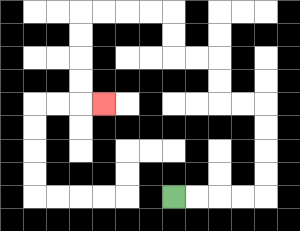{'start': '[7, 8]', 'end': '[4, 4]', 'path_directions': 'R,R,R,R,U,U,U,U,L,L,U,U,L,L,U,U,L,L,L,L,D,D,D,D,R', 'path_coordinates': '[[7, 8], [8, 8], [9, 8], [10, 8], [11, 8], [11, 7], [11, 6], [11, 5], [11, 4], [10, 4], [9, 4], [9, 3], [9, 2], [8, 2], [7, 2], [7, 1], [7, 0], [6, 0], [5, 0], [4, 0], [3, 0], [3, 1], [3, 2], [3, 3], [3, 4], [4, 4]]'}